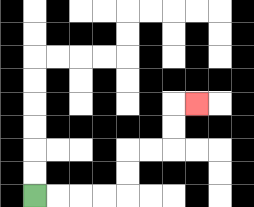{'start': '[1, 8]', 'end': '[8, 4]', 'path_directions': 'R,R,R,R,U,U,R,R,U,U,R', 'path_coordinates': '[[1, 8], [2, 8], [3, 8], [4, 8], [5, 8], [5, 7], [5, 6], [6, 6], [7, 6], [7, 5], [7, 4], [8, 4]]'}